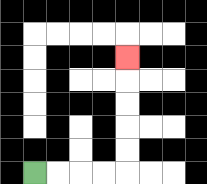{'start': '[1, 7]', 'end': '[5, 2]', 'path_directions': 'R,R,R,R,U,U,U,U,U', 'path_coordinates': '[[1, 7], [2, 7], [3, 7], [4, 7], [5, 7], [5, 6], [5, 5], [5, 4], [5, 3], [5, 2]]'}